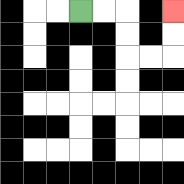{'start': '[3, 0]', 'end': '[7, 0]', 'path_directions': 'R,R,D,D,R,R,U,U', 'path_coordinates': '[[3, 0], [4, 0], [5, 0], [5, 1], [5, 2], [6, 2], [7, 2], [7, 1], [7, 0]]'}